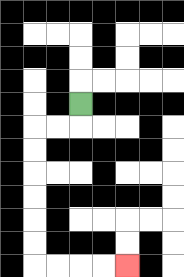{'start': '[3, 4]', 'end': '[5, 11]', 'path_directions': 'D,L,L,D,D,D,D,D,D,R,R,R,R', 'path_coordinates': '[[3, 4], [3, 5], [2, 5], [1, 5], [1, 6], [1, 7], [1, 8], [1, 9], [1, 10], [1, 11], [2, 11], [3, 11], [4, 11], [5, 11]]'}